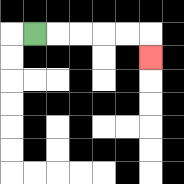{'start': '[1, 1]', 'end': '[6, 2]', 'path_directions': 'R,R,R,R,R,D', 'path_coordinates': '[[1, 1], [2, 1], [3, 1], [4, 1], [5, 1], [6, 1], [6, 2]]'}